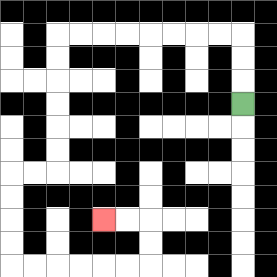{'start': '[10, 4]', 'end': '[4, 9]', 'path_directions': 'U,U,U,L,L,L,L,L,L,L,L,D,D,D,D,D,D,L,L,D,D,D,D,R,R,R,R,R,R,U,U,L,L', 'path_coordinates': '[[10, 4], [10, 3], [10, 2], [10, 1], [9, 1], [8, 1], [7, 1], [6, 1], [5, 1], [4, 1], [3, 1], [2, 1], [2, 2], [2, 3], [2, 4], [2, 5], [2, 6], [2, 7], [1, 7], [0, 7], [0, 8], [0, 9], [0, 10], [0, 11], [1, 11], [2, 11], [3, 11], [4, 11], [5, 11], [6, 11], [6, 10], [6, 9], [5, 9], [4, 9]]'}